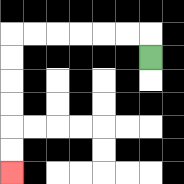{'start': '[6, 2]', 'end': '[0, 7]', 'path_directions': 'U,L,L,L,L,L,L,D,D,D,D,D,D', 'path_coordinates': '[[6, 2], [6, 1], [5, 1], [4, 1], [3, 1], [2, 1], [1, 1], [0, 1], [0, 2], [0, 3], [0, 4], [0, 5], [0, 6], [0, 7]]'}